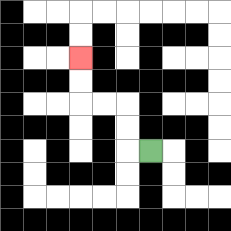{'start': '[6, 6]', 'end': '[3, 2]', 'path_directions': 'L,U,U,L,L,U,U', 'path_coordinates': '[[6, 6], [5, 6], [5, 5], [5, 4], [4, 4], [3, 4], [3, 3], [3, 2]]'}